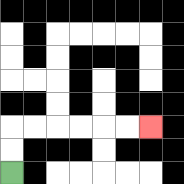{'start': '[0, 7]', 'end': '[6, 5]', 'path_directions': 'U,U,R,R,R,R,R,R', 'path_coordinates': '[[0, 7], [0, 6], [0, 5], [1, 5], [2, 5], [3, 5], [4, 5], [5, 5], [6, 5]]'}